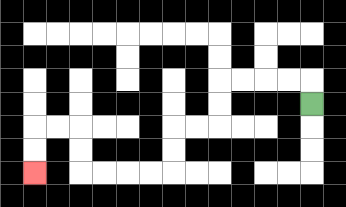{'start': '[13, 4]', 'end': '[1, 7]', 'path_directions': 'U,L,L,L,L,D,D,L,L,D,D,L,L,L,L,U,U,L,L,D,D', 'path_coordinates': '[[13, 4], [13, 3], [12, 3], [11, 3], [10, 3], [9, 3], [9, 4], [9, 5], [8, 5], [7, 5], [7, 6], [7, 7], [6, 7], [5, 7], [4, 7], [3, 7], [3, 6], [3, 5], [2, 5], [1, 5], [1, 6], [1, 7]]'}